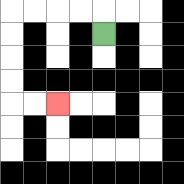{'start': '[4, 1]', 'end': '[2, 4]', 'path_directions': 'U,L,L,L,L,D,D,D,D,R,R', 'path_coordinates': '[[4, 1], [4, 0], [3, 0], [2, 0], [1, 0], [0, 0], [0, 1], [0, 2], [0, 3], [0, 4], [1, 4], [2, 4]]'}